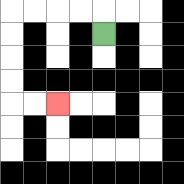{'start': '[4, 1]', 'end': '[2, 4]', 'path_directions': 'U,L,L,L,L,D,D,D,D,R,R', 'path_coordinates': '[[4, 1], [4, 0], [3, 0], [2, 0], [1, 0], [0, 0], [0, 1], [0, 2], [0, 3], [0, 4], [1, 4], [2, 4]]'}